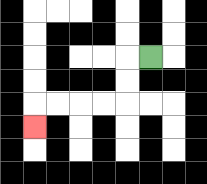{'start': '[6, 2]', 'end': '[1, 5]', 'path_directions': 'L,D,D,L,L,L,L,D', 'path_coordinates': '[[6, 2], [5, 2], [5, 3], [5, 4], [4, 4], [3, 4], [2, 4], [1, 4], [1, 5]]'}